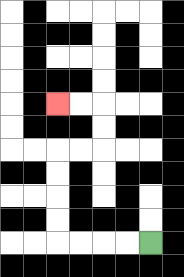{'start': '[6, 10]', 'end': '[2, 4]', 'path_directions': 'L,L,L,L,U,U,U,U,R,R,U,U,L,L', 'path_coordinates': '[[6, 10], [5, 10], [4, 10], [3, 10], [2, 10], [2, 9], [2, 8], [2, 7], [2, 6], [3, 6], [4, 6], [4, 5], [4, 4], [3, 4], [2, 4]]'}